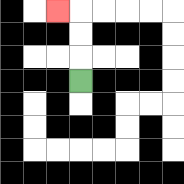{'start': '[3, 3]', 'end': '[2, 0]', 'path_directions': 'U,U,U,L', 'path_coordinates': '[[3, 3], [3, 2], [3, 1], [3, 0], [2, 0]]'}